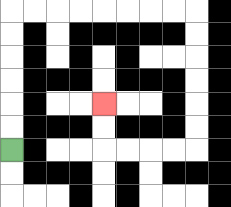{'start': '[0, 6]', 'end': '[4, 4]', 'path_directions': 'U,U,U,U,U,U,R,R,R,R,R,R,R,R,D,D,D,D,D,D,L,L,L,L,U,U', 'path_coordinates': '[[0, 6], [0, 5], [0, 4], [0, 3], [0, 2], [0, 1], [0, 0], [1, 0], [2, 0], [3, 0], [4, 0], [5, 0], [6, 0], [7, 0], [8, 0], [8, 1], [8, 2], [8, 3], [8, 4], [8, 5], [8, 6], [7, 6], [6, 6], [5, 6], [4, 6], [4, 5], [4, 4]]'}